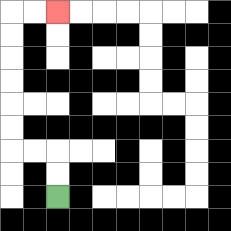{'start': '[2, 8]', 'end': '[2, 0]', 'path_directions': 'U,U,L,L,U,U,U,U,U,U,R,R', 'path_coordinates': '[[2, 8], [2, 7], [2, 6], [1, 6], [0, 6], [0, 5], [0, 4], [0, 3], [0, 2], [0, 1], [0, 0], [1, 0], [2, 0]]'}